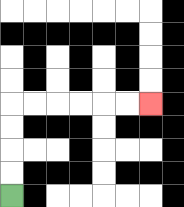{'start': '[0, 8]', 'end': '[6, 4]', 'path_directions': 'U,U,U,U,R,R,R,R,R,R', 'path_coordinates': '[[0, 8], [0, 7], [0, 6], [0, 5], [0, 4], [1, 4], [2, 4], [3, 4], [4, 4], [5, 4], [6, 4]]'}